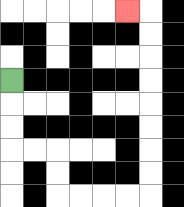{'start': '[0, 3]', 'end': '[5, 0]', 'path_directions': 'D,D,D,R,R,D,D,R,R,R,R,U,U,U,U,U,U,U,U,L', 'path_coordinates': '[[0, 3], [0, 4], [0, 5], [0, 6], [1, 6], [2, 6], [2, 7], [2, 8], [3, 8], [4, 8], [5, 8], [6, 8], [6, 7], [6, 6], [6, 5], [6, 4], [6, 3], [6, 2], [6, 1], [6, 0], [5, 0]]'}